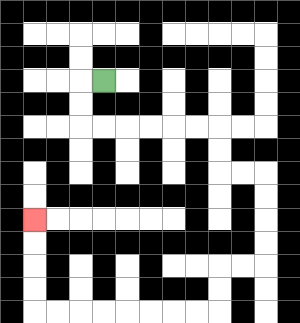{'start': '[4, 3]', 'end': '[1, 9]', 'path_directions': 'L,D,D,R,R,R,R,R,R,D,D,R,R,D,D,D,D,L,L,D,D,L,L,L,L,L,L,L,L,U,U,U,U', 'path_coordinates': '[[4, 3], [3, 3], [3, 4], [3, 5], [4, 5], [5, 5], [6, 5], [7, 5], [8, 5], [9, 5], [9, 6], [9, 7], [10, 7], [11, 7], [11, 8], [11, 9], [11, 10], [11, 11], [10, 11], [9, 11], [9, 12], [9, 13], [8, 13], [7, 13], [6, 13], [5, 13], [4, 13], [3, 13], [2, 13], [1, 13], [1, 12], [1, 11], [1, 10], [1, 9]]'}